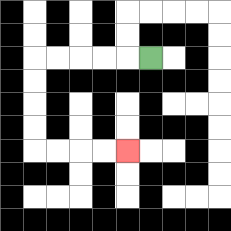{'start': '[6, 2]', 'end': '[5, 6]', 'path_directions': 'L,L,L,L,L,D,D,D,D,R,R,R,R', 'path_coordinates': '[[6, 2], [5, 2], [4, 2], [3, 2], [2, 2], [1, 2], [1, 3], [1, 4], [1, 5], [1, 6], [2, 6], [3, 6], [4, 6], [5, 6]]'}